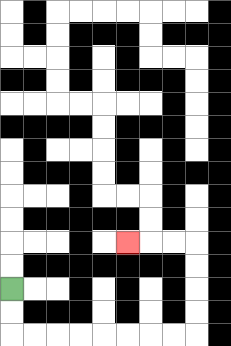{'start': '[0, 12]', 'end': '[5, 10]', 'path_directions': 'D,D,R,R,R,R,R,R,R,R,U,U,U,U,L,L,L', 'path_coordinates': '[[0, 12], [0, 13], [0, 14], [1, 14], [2, 14], [3, 14], [4, 14], [5, 14], [6, 14], [7, 14], [8, 14], [8, 13], [8, 12], [8, 11], [8, 10], [7, 10], [6, 10], [5, 10]]'}